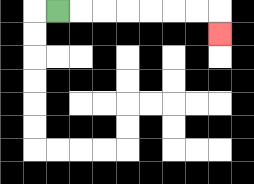{'start': '[2, 0]', 'end': '[9, 1]', 'path_directions': 'R,R,R,R,R,R,R,D', 'path_coordinates': '[[2, 0], [3, 0], [4, 0], [5, 0], [6, 0], [7, 0], [8, 0], [9, 0], [9, 1]]'}